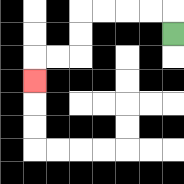{'start': '[7, 1]', 'end': '[1, 3]', 'path_directions': 'U,L,L,L,L,D,D,L,L,D', 'path_coordinates': '[[7, 1], [7, 0], [6, 0], [5, 0], [4, 0], [3, 0], [3, 1], [3, 2], [2, 2], [1, 2], [1, 3]]'}